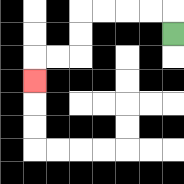{'start': '[7, 1]', 'end': '[1, 3]', 'path_directions': 'U,L,L,L,L,D,D,L,L,D', 'path_coordinates': '[[7, 1], [7, 0], [6, 0], [5, 0], [4, 0], [3, 0], [3, 1], [3, 2], [2, 2], [1, 2], [1, 3]]'}